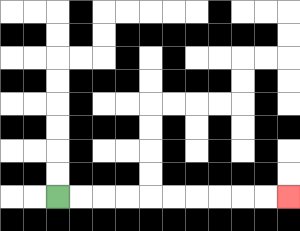{'start': '[2, 8]', 'end': '[12, 8]', 'path_directions': 'R,R,R,R,R,R,R,R,R,R', 'path_coordinates': '[[2, 8], [3, 8], [4, 8], [5, 8], [6, 8], [7, 8], [8, 8], [9, 8], [10, 8], [11, 8], [12, 8]]'}